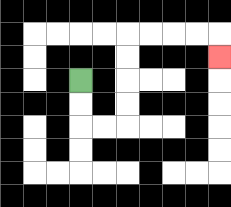{'start': '[3, 3]', 'end': '[9, 2]', 'path_directions': 'D,D,R,R,U,U,U,U,R,R,R,R,D', 'path_coordinates': '[[3, 3], [3, 4], [3, 5], [4, 5], [5, 5], [5, 4], [5, 3], [5, 2], [5, 1], [6, 1], [7, 1], [8, 1], [9, 1], [9, 2]]'}